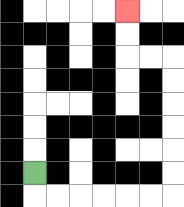{'start': '[1, 7]', 'end': '[5, 0]', 'path_directions': 'D,R,R,R,R,R,R,U,U,U,U,U,U,L,L,U,U', 'path_coordinates': '[[1, 7], [1, 8], [2, 8], [3, 8], [4, 8], [5, 8], [6, 8], [7, 8], [7, 7], [7, 6], [7, 5], [7, 4], [7, 3], [7, 2], [6, 2], [5, 2], [5, 1], [5, 0]]'}